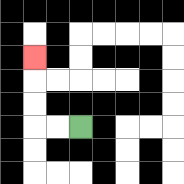{'start': '[3, 5]', 'end': '[1, 2]', 'path_directions': 'L,L,U,U,U', 'path_coordinates': '[[3, 5], [2, 5], [1, 5], [1, 4], [1, 3], [1, 2]]'}